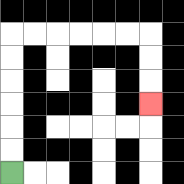{'start': '[0, 7]', 'end': '[6, 4]', 'path_directions': 'U,U,U,U,U,U,R,R,R,R,R,R,D,D,D', 'path_coordinates': '[[0, 7], [0, 6], [0, 5], [0, 4], [0, 3], [0, 2], [0, 1], [1, 1], [2, 1], [3, 1], [4, 1], [5, 1], [6, 1], [6, 2], [6, 3], [6, 4]]'}